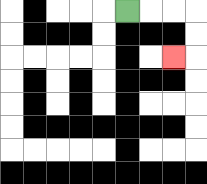{'start': '[5, 0]', 'end': '[7, 2]', 'path_directions': 'R,R,R,D,D,L', 'path_coordinates': '[[5, 0], [6, 0], [7, 0], [8, 0], [8, 1], [8, 2], [7, 2]]'}